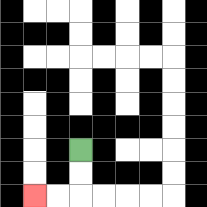{'start': '[3, 6]', 'end': '[1, 8]', 'path_directions': 'D,D,L,L', 'path_coordinates': '[[3, 6], [3, 7], [3, 8], [2, 8], [1, 8]]'}